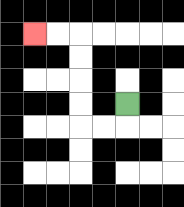{'start': '[5, 4]', 'end': '[1, 1]', 'path_directions': 'D,L,L,U,U,U,U,L,L', 'path_coordinates': '[[5, 4], [5, 5], [4, 5], [3, 5], [3, 4], [3, 3], [3, 2], [3, 1], [2, 1], [1, 1]]'}